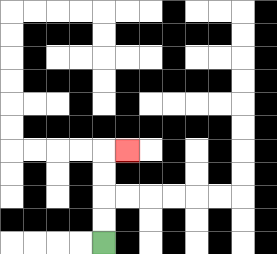{'start': '[4, 10]', 'end': '[5, 6]', 'path_directions': 'U,U,U,U,R', 'path_coordinates': '[[4, 10], [4, 9], [4, 8], [4, 7], [4, 6], [5, 6]]'}